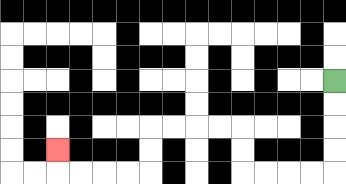{'start': '[14, 3]', 'end': '[2, 6]', 'path_directions': 'D,D,D,D,L,L,L,L,U,U,L,L,L,L,D,D,L,L,L,L,U', 'path_coordinates': '[[14, 3], [14, 4], [14, 5], [14, 6], [14, 7], [13, 7], [12, 7], [11, 7], [10, 7], [10, 6], [10, 5], [9, 5], [8, 5], [7, 5], [6, 5], [6, 6], [6, 7], [5, 7], [4, 7], [3, 7], [2, 7], [2, 6]]'}